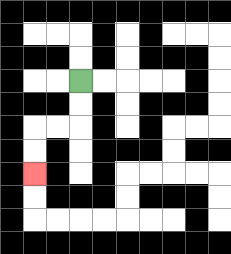{'start': '[3, 3]', 'end': '[1, 7]', 'path_directions': 'D,D,L,L,D,D', 'path_coordinates': '[[3, 3], [3, 4], [3, 5], [2, 5], [1, 5], [1, 6], [1, 7]]'}